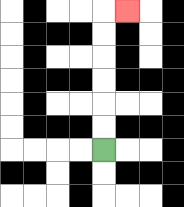{'start': '[4, 6]', 'end': '[5, 0]', 'path_directions': 'U,U,U,U,U,U,R', 'path_coordinates': '[[4, 6], [4, 5], [4, 4], [4, 3], [4, 2], [4, 1], [4, 0], [5, 0]]'}